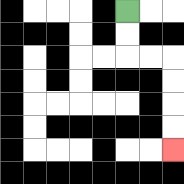{'start': '[5, 0]', 'end': '[7, 6]', 'path_directions': 'D,D,R,R,D,D,D,D', 'path_coordinates': '[[5, 0], [5, 1], [5, 2], [6, 2], [7, 2], [7, 3], [7, 4], [7, 5], [7, 6]]'}